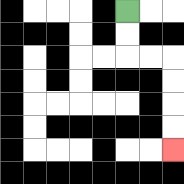{'start': '[5, 0]', 'end': '[7, 6]', 'path_directions': 'D,D,R,R,D,D,D,D', 'path_coordinates': '[[5, 0], [5, 1], [5, 2], [6, 2], [7, 2], [7, 3], [7, 4], [7, 5], [7, 6]]'}